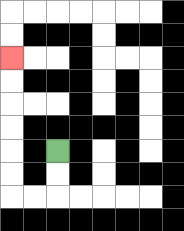{'start': '[2, 6]', 'end': '[0, 2]', 'path_directions': 'D,D,L,L,U,U,U,U,U,U', 'path_coordinates': '[[2, 6], [2, 7], [2, 8], [1, 8], [0, 8], [0, 7], [0, 6], [0, 5], [0, 4], [0, 3], [0, 2]]'}